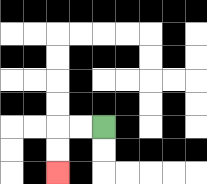{'start': '[4, 5]', 'end': '[2, 7]', 'path_directions': 'L,L,D,D', 'path_coordinates': '[[4, 5], [3, 5], [2, 5], [2, 6], [2, 7]]'}